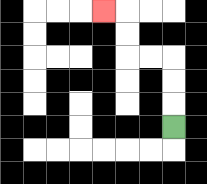{'start': '[7, 5]', 'end': '[4, 0]', 'path_directions': 'U,U,U,L,L,U,U,L', 'path_coordinates': '[[7, 5], [7, 4], [7, 3], [7, 2], [6, 2], [5, 2], [5, 1], [5, 0], [4, 0]]'}